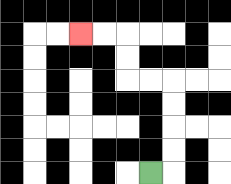{'start': '[6, 7]', 'end': '[3, 1]', 'path_directions': 'R,U,U,U,U,L,L,U,U,L,L', 'path_coordinates': '[[6, 7], [7, 7], [7, 6], [7, 5], [7, 4], [7, 3], [6, 3], [5, 3], [5, 2], [5, 1], [4, 1], [3, 1]]'}